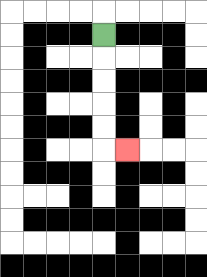{'start': '[4, 1]', 'end': '[5, 6]', 'path_directions': 'D,D,D,D,D,R', 'path_coordinates': '[[4, 1], [4, 2], [4, 3], [4, 4], [4, 5], [4, 6], [5, 6]]'}